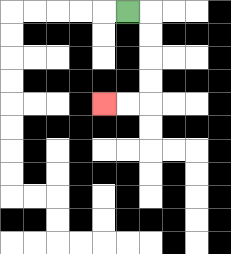{'start': '[5, 0]', 'end': '[4, 4]', 'path_directions': 'R,D,D,D,D,L,L', 'path_coordinates': '[[5, 0], [6, 0], [6, 1], [6, 2], [6, 3], [6, 4], [5, 4], [4, 4]]'}